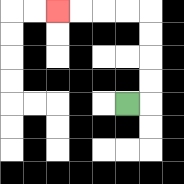{'start': '[5, 4]', 'end': '[2, 0]', 'path_directions': 'R,U,U,U,U,L,L,L,L', 'path_coordinates': '[[5, 4], [6, 4], [6, 3], [6, 2], [6, 1], [6, 0], [5, 0], [4, 0], [3, 0], [2, 0]]'}